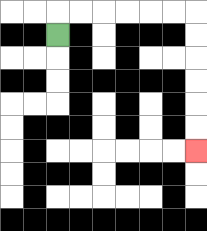{'start': '[2, 1]', 'end': '[8, 6]', 'path_directions': 'U,R,R,R,R,R,R,D,D,D,D,D,D', 'path_coordinates': '[[2, 1], [2, 0], [3, 0], [4, 0], [5, 0], [6, 0], [7, 0], [8, 0], [8, 1], [8, 2], [8, 3], [8, 4], [8, 5], [8, 6]]'}